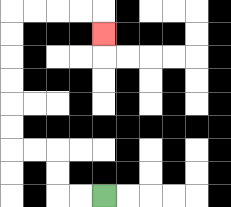{'start': '[4, 8]', 'end': '[4, 1]', 'path_directions': 'L,L,U,U,L,L,U,U,U,U,U,U,R,R,R,R,D', 'path_coordinates': '[[4, 8], [3, 8], [2, 8], [2, 7], [2, 6], [1, 6], [0, 6], [0, 5], [0, 4], [0, 3], [0, 2], [0, 1], [0, 0], [1, 0], [2, 0], [3, 0], [4, 0], [4, 1]]'}